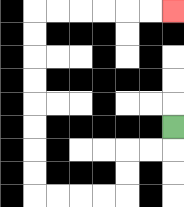{'start': '[7, 5]', 'end': '[7, 0]', 'path_directions': 'D,L,L,D,D,L,L,L,L,U,U,U,U,U,U,U,U,R,R,R,R,R,R', 'path_coordinates': '[[7, 5], [7, 6], [6, 6], [5, 6], [5, 7], [5, 8], [4, 8], [3, 8], [2, 8], [1, 8], [1, 7], [1, 6], [1, 5], [1, 4], [1, 3], [1, 2], [1, 1], [1, 0], [2, 0], [3, 0], [4, 0], [5, 0], [6, 0], [7, 0]]'}